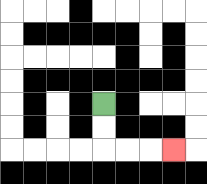{'start': '[4, 4]', 'end': '[7, 6]', 'path_directions': 'D,D,R,R,R', 'path_coordinates': '[[4, 4], [4, 5], [4, 6], [5, 6], [6, 6], [7, 6]]'}